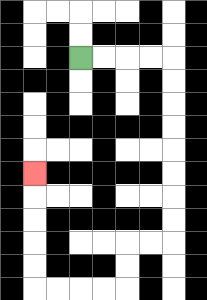{'start': '[3, 2]', 'end': '[1, 7]', 'path_directions': 'R,R,R,R,D,D,D,D,D,D,D,D,L,L,D,D,L,L,L,L,U,U,U,U,U', 'path_coordinates': '[[3, 2], [4, 2], [5, 2], [6, 2], [7, 2], [7, 3], [7, 4], [7, 5], [7, 6], [7, 7], [7, 8], [7, 9], [7, 10], [6, 10], [5, 10], [5, 11], [5, 12], [4, 12], [3, 12], [2, 12], [1, 12], [1, 11], [1, 10], [1, 9], [1, 8], [1, 7]]'}